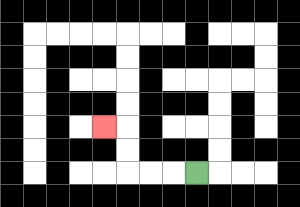{'start': '[8, 7]', 'end': '[4, 5]', 'path_directions': 'L,L,L,U,U,L', 'path_coordinates': '[[8, 7], [7, 7], [6, 7], [5, 7], [5, 6], [5, 5], [4, 5]]'}